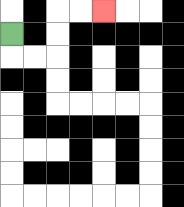{'start': '[0, 1]', 'end': '[4, 0]', 'path_directions': 'D,R,R,U,U,R,R', 'path_coordinates': '[[0, 1], [0, 2], [1, 2], [2, 2], [2, 1], [2, 0], [3, 0], [4, 0]]'}